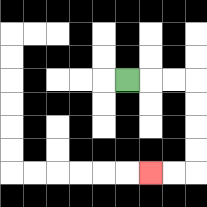{'start': '[5, 3]', 'end': '[6, 7]', 'path_directions': 'R,R,R,D,D,D,D,L,L', 'path_coordinates': '[[5, 3], [6, 3], [7, 3], [8, 3], [8, 4], [8, 5], [8, 6], [8, 7], [7, 7], [6, 7]]'}